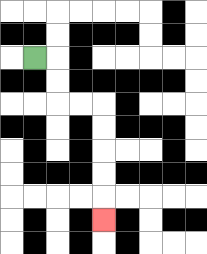{'start': '[1, 2]', 'end': '[4, 9]', 'path_directions': 'R,D,D,R,R,D,D,D,D,D', 'path_coordinates': '[[1, 2], [2, 2], [2, 3], [2, 4], [3, 4], [4, 4], [4, 5], [4, 6], [4, 7], [4, 8], [4, 9]]'}